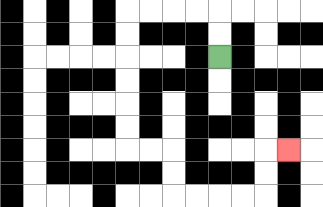{'start': '[9, 2]', 'end': '[12, 6]', 'path_directions': 'U,U,L,L,L,L,D,D,D,D,D,D,R,R,D,D,R,R,R,R,U,U,R', 'path_coordinates': '[[9, 2], [9, 1], [9, 0], [8, 0], [7, 0], [6, 0], [5, 0], [5, 1], [5, 2], [5, 3], [5, 4], [5, 5], [5, 6], [6, 6], [7, 6], [7, 7], [7, 8], [8, 8], [9, 8], [10, 8], [11, 8], [11, 7], [11, 6], [12, 6]]'}